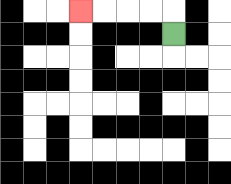{'start': '[7, 1]', 'end': '[3, 0]', 'path_directions': 'U,L,L,L,L', 'path_coordinates': '[[7, 1], [7, 0], [6, 0], [5, 0], [4, 0], [3, 0]]'}